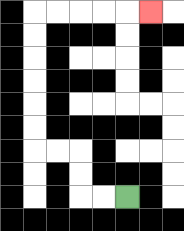{'start': '[5, 8]', 'end': '[6, 0]', 'path_directions': 'L,L,U,U,L,L,U,U,U,U,U,U,R,R,R,R,R', 'path_coordinates': '[[5, 8], [4, 8], [3, 8], [3, 7], [3, 6], [2, 6], [1, 6], [1, 5], [1, 4], [1, 3], [1, 2], [1, 1], [1, 0], [2, 0], [3, 0], [4, 0], [5, 0], [6, 0]]'}